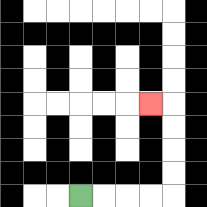{'start': '[3, 8]', 'end': '[6, 4]', 'path_directions': 'R,R,R,R,U,U,U,U,L', 'path_coordinates': '[[3, 8], [4, 8], [5, 8], [6, 8], [7, 8], [7, 7], [7, 6], [7, 5], [7, 4], [6, 4]]'}